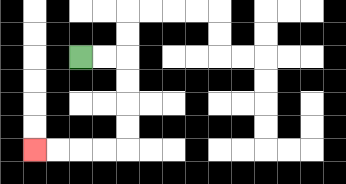{'start': '[3, 2]', 'end': '[1, 6]', 'path_directions': 'R,R,D,D,D,D,L,L,L,L', 'path_coordinates': '[[3, 2], [4, 2], [5, 2], [5, 3], [5, 4], [5, 5], [5, 6], [4, 6], [3, 6], [2, 6], [1, 6]]'}